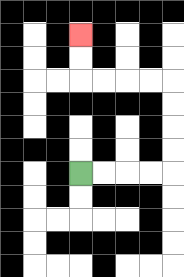{'start': '[3, 7]', 'end': '[3, 1]', 'path_directions': 'R,R,R,R,U,U,U,U,L,L,L,L,U,U', 'path_coordinates': '[[3, 7], [4, 7], [5, 7], [6, 7], [7, 7], [7, 6], [7, 5], [7, 4], [7, 3], [6, 3], [5, 3], [4, 3], [3, 3], [3, 2], [3, 1]]'}